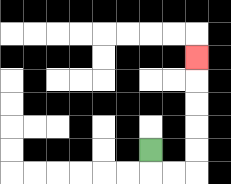{'start': '[6, 6]', 'end': '[8, 2]', 'path_directions': 'D,R,R,U,U,U,U,U', 'path_coordinates': '[[6, 6], [6, 7], [7, 7], [8, 7], [8, 6], [8, 5], [8, 4], [8, 3], [8, 2]]'}